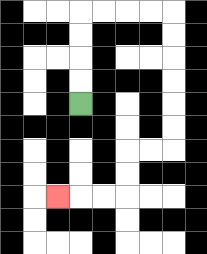{'start': '[3, 4]', 'end': '[2, 8]', 'path_directions': 'U,U,U,U,R,R,R,R,D,D,D,D,D,D,L,L,D,D,L,L,L', 'path_coordinates': '[[3, 4], [3, 3], [3, 2], [3, 1], [3, 0], [4, 0], [5, 0], [6, 0], [7, 0], [7, 1], [7, 2], [7, 3], [7, 4], [7, 5], [7, 6], [6, 6], [5, 6], [5, 7], [5, 8], [4, 8], [3, 8], [2, 8]]'}